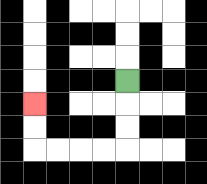{'start': '[5, 3]', 'end': '[1, 4]', 'path_directions': 'D,D,D,L,L,L,L,U,U', 'path_coordinates': '[[5, 3], [5, 4], [5, 5], [5, 6], [4, 6], [3, 6], [2, 6], [1, 6], [1, 5], [1, 4]]'}